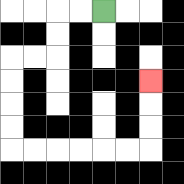{'start': '[4, 0]', 'end': '[6, 3]', 'path_directions': 'L,L,D,D,L,L,D,D,D,D,R,R,R,R,R,R,U,U,U', 'path_coordinates': '[[4, 0], [3, 0], [2, 0], [2, 1], [2, 2], [1, 2], [0, 2], [0, 3], [0, 4], [0, 5], [0, 6], [1, 6], [2, 6], [3, 6], [4, 6], [5, 6], [6, 6], [6, 5], [6, 4], [6, 3]]'}